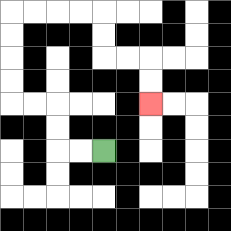{'start': '[4, 6]', 'end': '[6, 4]', 'path_directions': 'L,L,U,U,L,L,U,U,U,U,R,R,R,R,D,D,R,R,D,D', 'path_coordinates': '[[4, 6], [3, 6], [2, 6], [2, 5], [2, 4], [1, 4], [0, 4], [0, 3], [0, 2], [0, 1], [0, 0], [1, 0], [2, 0], [3, 0], [4, 0], [4, 1], [4, 2], [5, 2], [6, 2], [6, 3], [6, 4]]'}